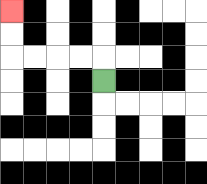{'start': '[4, 3]', 'end': '[0, 0]', 'path_directions': 'U,L,L,L,L,U,U', 'path_coordinates': '[[4, 3], [4, 2], [3, 2], [2, 2], [1, 2], [0, 2], [0, 1], [0, 0]]'}